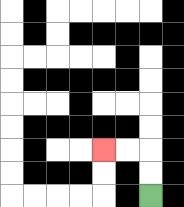{'start': '[6, 8]', 'end': '[4, 6]', 'path_directions': 'U,U,L,L', 'path_coordinates': '[[6, 8], [6, 7], [6, 6], [5, 6], [4, 6]]'}